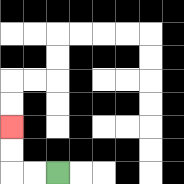{'start': '[2, 7]', 'end': '[0, 5]', 'path_directions': 'L,L,U,U', 'path_coordinates': '[[2, 7], [1, 7], [0, 7], [0, 6], [0, 5]]'}